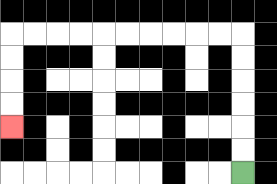{'start': '[10, 7]', 'end': '[0, 5]', 'path_directions': 'U,U,U,U,U,U,L,L,L,L,L,L,L,L,L,L,D,D,D,D', 'path_coordinates': '[[10, 7], [10, 6], [10, 5], [10, 4], [10, 3], [10, 2], [10, 1], [9, 1], [8, 1], [7, 1], [6, 1], [5, 1], [4, 1], [3, 1], [2, 1], [1, 1], [0, 1], [0, 2], [0, 3], [0, 4], [0, 5]]'}